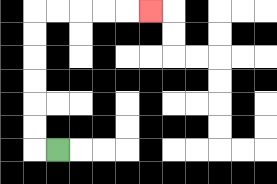{'start': '[2, 6]', 'end': '[6, 0]', 'path_directions': 'L,U,U,U,U,U,U,R,R,R,R,R', 'path_coordinates': '[[2, 6], [1, 6], [1, 5], [1, 4], [1, 3], [1, 2], [1, 1], [1, 0], [2, 0], [3, 0], [4, 0], [5, 0], [6, 0]]'}